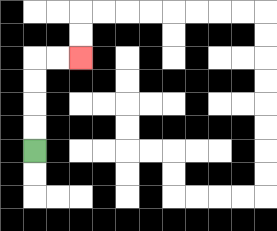{'start': '[1, 6]', 'end': '[3, 2]', 'path_directions': 'U,U,U,U,R,R', 'path_coordinates': '[[1, 6], [1, 5], [1, 4], [1, 3], [1, 2], [2, 2], [3, 2]]'}